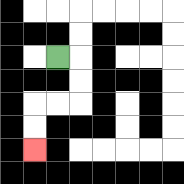{'start': '[2, 2]', 'end': '[1, 6]', 'path_directions': 'R,D,D,L,L,D,D', 'path_coordinates': '[[2, 2], [3, 2], [3, 3], [3, 4], [2, 4], [1, 4], [1, 5], [1, 6]]'}